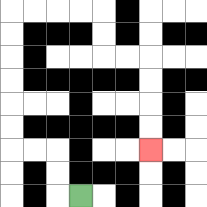{'start': '[3, 8]', 'end': '[6, 6]', 'path_directions': 'L,U,U,L,L,U,U,U,U,U,U,R,R,R,R,D,D,R,R,D,D,D,D', 'path_coordinates': '[[3, 8], [2, 8], [2, 7], [2, 6], [1, 6], [0, 6], [0, 5], [0, 4], [0, 3], [0, 2], [0, 1], [0, 0], [1, 0], [2, 0], [3, 0], [4, 0], [4, 1], [4, 2], [5, 2], [6, 2], [6, 3], [6, 4], [6, 5], [6, 6]]'}